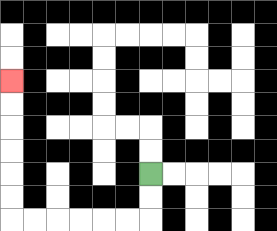{'start': '[6, 7]', 'end': '[0, 3]', 'path_directions': 'D,D,L,L,L,L,L,L,U,U,U,U,U,U', 'path_coordinates': '[[6, 7], [6, 8], [6, 9], [5, 9], [4, 9], [3, 9], [2, 9], [1, 9], [0, 9], [0, 8], [0, 7], [0, 6], [0, 5], [0, 4], [0, 3]]'}